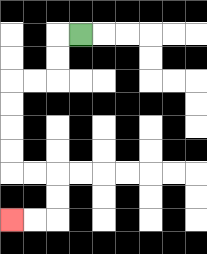{'start': '[3, 1]', 'end': '[0, 9]', 'path_directions': 'L,D,D,L,L,D,D,D,D,R,R,D,D,L,L', 'path_coordinates': '[[3, 1], [2, 1], [2, 2], [2, 3], [1, 3], [0, 3], [0, 4], [0, 5], [0, 6], [0, 7], [1, 7], [2, 7], [2, 8], [2, 9], [1, 9], [0, 9]]'}